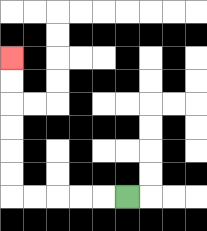{'start': '[5, 8]', 'end': '[0, 2]', 'path_directions': 'L,L,L,L,L,U,U,U,U,U,U', 'path_coordinates': '[[5, 8], [4, 8], [3, 8], [2, 8], [1, 8], [0, 8], [0, 7], [0, 6], [0, 5], [0, 4], [0, 3], [0, 2]]'}